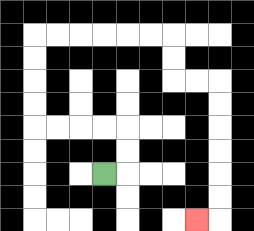{'start': '[4, 7]', 'end': '[8, 9]', 'path_directions': 'R,U,U,L,L,L,L,U,U,U,U,R,R,R,R,R,R,D,D,R,R,D,D,D,D,D,D,L', 'path_coordinates': '[[4, 7], [5, 7], [5, 6], [5, 5], [4, 5], [3, 5], [2, 5], [1, 5], [1, 4], [1, 3], [1, 2], [1, 1], [2, 1], [3, 1], [4, 1], [5, 1], [6, 1], [7, 1], [7, 2], [7, 3], [8, 3], [9, 3], [9, 4], [9, 5], [9, 6], [9, 7], [9, 8], [9, 9], [8, 9]]'}